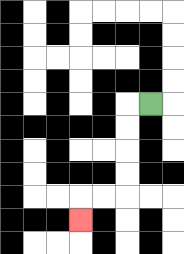{'start': '[6, 4]', 'end': '[3, 9]', 'path_directions': 'L,D,D,D,D,L,L,D', 'path_coordinates': '[[6, 4], [5, 4], [5, 5], [5, 6], [5, 7], [5, 8], [4, 8], [3, 8], [3, 9]]'}